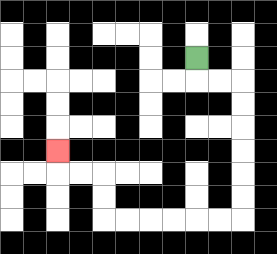{'start': '[8, 2]', 'end': '[2, 6]', 'path_directions': 'D,R,R,D,D,D,D,D,D,L,L,L,L,L,L,U,U,L,L,U', 'path_coordinates': '[[8, 2], [8, 3], [9, 3], [10, 3], [10, 4], [10, 5], [10, 6], [10, 7], [10, 8], [10, 9], [9, 9], [8, 9], [7, 9], [6, 9], [5, 9], [4, 9], [4, 8], [4, 7], [3, 7], [2, 7], [2, 6]]'}